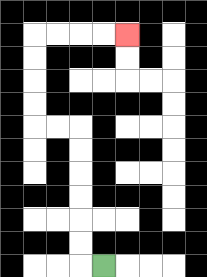{'start': '[4, 11]', 'end': '[5, 1]', 'path_directions': 'L,U,U,U,U,U,U,L,L,U,U,U,U,R,R,R,R', 'path_coordinates': '[[4, 11], [3, 11], [3, 10], [3, 9], [3, 8], [3, 7], [3, 6], [3, 5], [2, 5], [1, 5], [1, 4], [1, 3], [1, 2], [1, 1], [2, 1], [3, 1], [4, 1], [5, 1]]'}